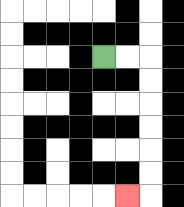{'start': '[4, 2]', 'end': '[5, 8]', 'path_directions': 'R,R,D,D,D,D,D,D,L', 'path_coordinates': '[[4, 2], [5, 2], [6, 2], [6, 3], [6, 4], [6, 5], [6, 6], [6, 7], [6, 8], [5, 8]]'}